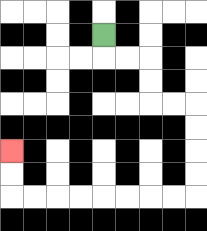{'start': '[4, 1]', 'end': '[0, 6]', 'path_directions': 'D,R,R,D,D,R,R,D,D,D,D,L,L,L,L,L,L,L,L,U,U', 'path_coordinates': '[[4, 1], [4, 2], [5, 2], [6, 2], [6, 3], [6, 4], [7, 4], [8, 4], [8, 5], [8, 6], [8, 7], [8, 8], [7, 8], [6, 8], [5, 8], [4, 8], [3, 8], [2, 8], [1, 8], [0, 8], [0, 7], [0, 6]]'}